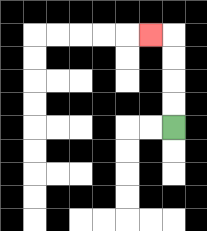{'start': '[7, 5]', 'end': '[6, 1]', 'path_directions': 'U,U,U,U,L', 'path_coordinates': '[[7, 5], [7, 4], [7, 3], [7, 2], [7, 1], [6, 1]]'}